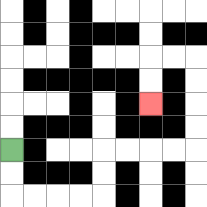{'start': '[0, 6]', 'end': '[6, 4]', 'path_directions': 'D,D,R,R,R,R,U,U,R,R,R,R,U,U,U,U,L,L,D,D', 'path_coordinates': '[[0, 6], [0, 7], [0, 8], [1, 8], [2, 8], [3, 8], [4, 8], [4, 7], [4, 6], [5, 6], [6, 6], [7, 6], [8, 6], [8, 5], [8, 4], [8, 3], [8, 2], [7, 2], [6, 2], [6, 3], [6, 4]]'}